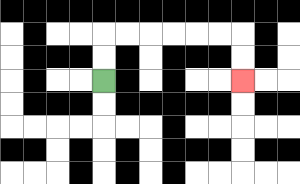{'start': '[4, 3]', 'end': '[10, 3]', 'path_directions': 'U,U,R,R,R,R,R,R,D,D', 'path_coordinates': '[[4, 3], [4, 2], [4, 1], [5, 1], [6, 1], [7, 1], [8, 1], [9, 1], [10, 1], [10, 2], [10, 3]]'}